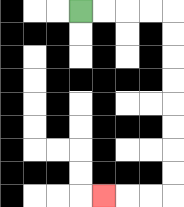{'start': '[3, 0]', 'end': '[4, 8]', 'path_directions': 'R,R,R,R,D,D,D,D,D,D,D,D,L,L,L', 'path_coordinates': '[[3, 0], [4, 0], [5, 0], [6, 0], [7, 0], [7, 1], [7, 2], [7, 3], [7, 4], [7, 5], [7, 6], [7, 7], [7, 8], [6, 8], [5, 8], [4, 8]]'}